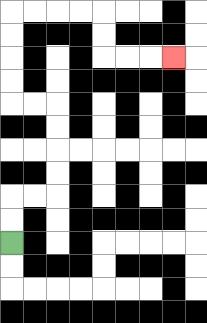{'start': '[0, 10]', 'end': '[7, 2]', 'path_directions': 'U,U,R,R,U,U,U,U,L,L,U,U,U,U,R,R,R,R,D,D,R,R,R', 'path_coordinates': '[[0, 10], [0, 9], [0, 8], [1, 8], [2, 8], [2, 7], [2, 6], [2, 5], [2, 4], [1, 4], [0, 4], [0, 3], [0, 2], [0, 1], [0, 0], [1, 0], [2, 0], [3, 0], [4, 0], [4, 1], [4, 2], [5, 2], [6, 2], [7, 2]]'}